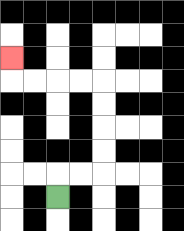{'start': '[2, 8]', 'end': '[0, 2]', 'path_directions': 'U,R,R,U,U,U,U,L,L,L,L,U', 'path_coordinates': '[[2, 8], [2, 7], [3, 7], [4, 7], [4, 6], [4, 5], [4, 4], [4, 3], [3, 3], [2, 3], [1, 3], [0, 3], [0, 2]]'}